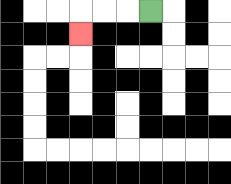{'start': '[6, 0]', 'end': '[3, 1]', 'path_directions': 'L,L,L,D', 'path_coordinates': '[[6, 0], [5, 0], [4, 0], [3, 0], [3, 1]]'}